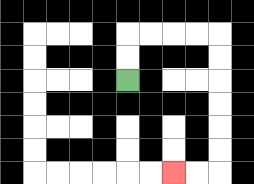{'start': '[5, 3]', 'end': '[7, 7]', 'path_directions': 'U,U,R,R,R,R,D,D,D,D,D,D,L,L', 'path_coordinates': '[[5, 3], [5, 2], [5, 1], [6, 1], [7, 1], [8, 1], [9, 1], [9, 2], [9, 3], [9, 4], [9, 5], [9, 6], [9, 7], [8, 7], [7, 7]]'}